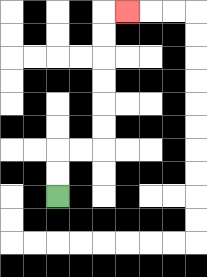{'start': '[2, 8]', 'end': '[5, 0]', 'path_directions': 'U,U,R,R,U,U,U,U,U,U,R', 'path_coordinates': '[[2, 8], [2, 7], [2, 6], [3, 6], [4, 6], [4, 5], [4, 4], [4, 3], [4, 2], [4, 1], [4, 0], [5, 0]]'}